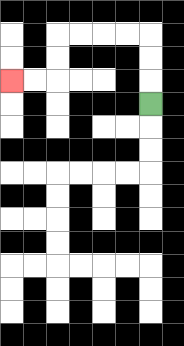{'start': '[6, 4]', 'end': '[0, 3]', 'path_directions': 'U,U,U,L,L,L,L,D,D,L,L', 'path_coordinates': '[[6, 4], [6, 3], [6, 2], [6, 1], [5, 1], [4, 1], [3, 1], [2, 1], [2, 2], [2, 3], [1, 3], [0, 3]]'}